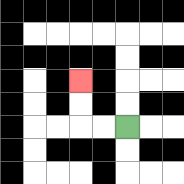{'start': '[5, 5]', 'end': '[3, 3]', 'path_directions': 'L,L,U,U', 'path_coordinates': '[[5, 5], [4, 5], [3, 5], [3, 4], [3, 3]]'}